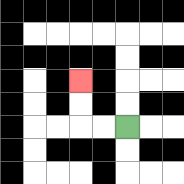{'start': '[5, 5]', 'end': '[3, 3]', 'path_directions': 'L,L,U,U', 'path_coordinates': '[[5, 5], [4, 5], [3, 5], [3, 4], [3, 3]]'}